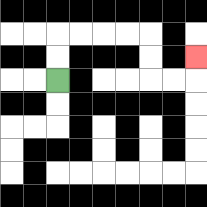{'start': '[2, 3]', 'end': '[8, 2]', 'path_directions': 'U,U,R,R,R,R,D,D,R,R,U', 'path_coordinates': '[[2, 3], [2, 2], [2, 1], [3, 1], [4, 1], [5, 1], [6, 1], [6, 2], [6, 3], [7, 3], [8, 3], [8, 2]]'}